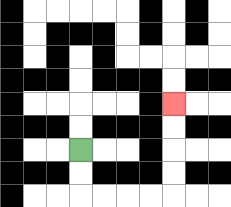{'start': '[3, 6]', 'end': '[7, 4]', 'path_directions': 'D,D,R,R,R,R,U,U,U,U', 'path_coordinates': '[[3, 6], [3, 7], [3, 8], [4, 8], [5, 8], [6, 8], [7, 8], [7, 7], [7, 6], [7, 5], [7, 4]]'}